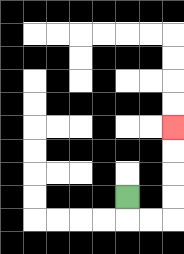{'start': '[5, 8]', 'end': '[7, 5]', 'path_directions': 'D,R,R,U,U,U,U', 'path_coordinates': '[[5, 8], [5, 9], [6, 9], [7, 9], [7, 8], [7, 7], [7, 6], [7, 5]]'}